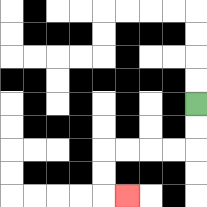{'start': '[8, 4]', 'end': '[5, 8]', 'path_directions': 'D,D,L,L,L,L,D,D,R', 'path_coordinates': '[[8, 4], [8, 5], [8, 6], [7, 6], [6, 6], [5, 6], [4, 6], [4, 7], [4, 8], [5, 8]]'}